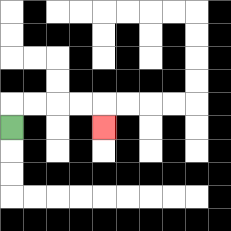{'start': '[0, 5]', 'end': '[4, 5]', 'path_directions': 'U,R,R,R,R,D', 'path_coordinates': '[[0, 5], [0, 4], [1, 4], [2, 4], [3, 4], [4, 4], [4, 5]]'}